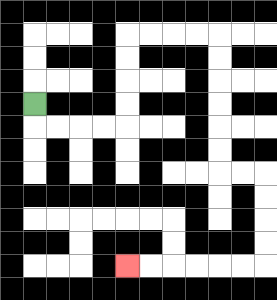{'start': '[1, 4]', 'end': '[5, 11]', 'path_directions': 'D,R,R,R,R,U,U,U,U,R,R,R,R,D,D,D,D,D,D,R,R,D,D,D,D,L,L,L,L,L,L', 'path_coordinates': '[[1, 4], [1, 5], [2, 5], [3, 5], [4, 5], [5, 5], [5, 4], [5, 3], [5, 2], [5, 1], [6, 1], [7, 1], [8, 1], [9, 1], [9, 2], [9, 3], [9, 4], [9, 5], [9, 6], [9, 7], [10, 7], [11, 7], [11, 8], [11, 9], [11, 10], [11, 11], [10, 11], [9, 11], [8, 11], [7, 11], [6, 11], [5, 11]]'}